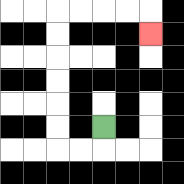{'start': '[4, 5]', 'end': '[6, 1]', 'path_directions': 'D,L,L,U,U,U,U,U,U,R,R,R,R,D', 'path_coordinates': '[[4, 5], [4, 6], [3, 6], [2, 6], [2, 5], [2, 4], [2, 3], [2, 2], [2, 1], [2, 0], [3, 0], [4, 0], [5, 0], [6, 0], [6, 1]]'}